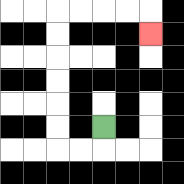{'start': '[4, 5]', 'end': '[6, 1]', 'path_directions': 'D,L,L,U,U,U,U,U,U,R,R,R,R,D', 'path_coordinates': '[[4, 5], [4, 6], [3, 6], [2, 6], [2, 5], [2, 4], [2, 3], [2, 2], [2, 1], [2, 0], [3, 0], [4, 0], [5, 0], [6, 0], [6, 1]]'}